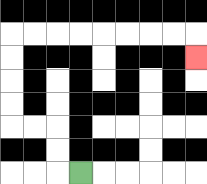{'start': '[3, 7]', 'end': '[8, 2]', 'path_directions': 'L,U,U,L,L,U,U,U,U,R,R,R,R,R,R,R,R,D', 'path_coordinates': '[[3, 7], [2, 7], [2, 6], [2, 5], [1, 5], [0, 5], [0, 4], [0, 3], [0, 2], [0, 1], [1, 1], [2, 1], [3, 1], [4, 1], [5, 1], [6, 1], [7, 1], [8, 1], [8, 2]]'}